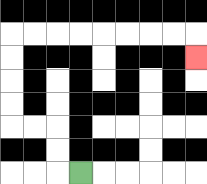{'start': '[3, 7]', 'end': '[8, 2]', 'path_directions': 'L,U,U,L,L,U,U,U,U,R,R,R,R,R,R,R,R,D', 'path_coordinates': '[[3, 7], [2, 7], [2, 6], [2, 5], [1, 5], [0, 5], [0, 4], [0, 3], [0, 2], [0, 1], [1, 1], [2, 1], [3, 1], [4, 1], [5, 1], [6, 1], [7, 1], [8, 1], [8, 2]]'}